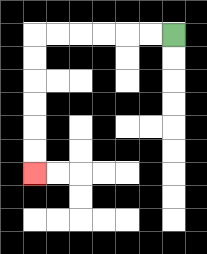{'start': '[7, 1]', 'end': '[1, 7]', 'path_directions': 'L,L,L,L,L,L,D,D,D,D,D,D', 'path_coordinates': '[[7, 1], [6, 1], [5, 1], [4, 1], [3, 1], [2, 1], [1, 1], [1, 2], [1, 3], [1, 4], [1, 5], [1, 6], [1, 7]]'}